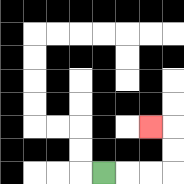{'start': '[4, 7]', 'end': '[6, 5]', 'path_directions': 'R,R,R,U,U,L', 'path_coordinates': '[[4, 7], [5, 7], [6, 7], [7, 7], [7, 6], [7, 5], [6, 5]]'}